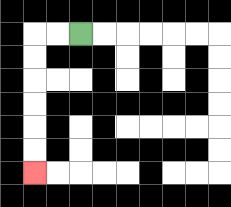{'start': '[3, 1]', 'end': '[1, 7]', 'path_directions': 'L,L,D,D,D,D,D,D', 'path_coordinates': '[[3, 1], [2, 1], [1, 1], [1, 2], [1, 3], [1, 4], [1, 5], [1, 6], [1, 7]]'}